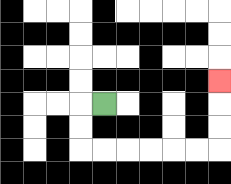{'start': '[4, 4]', 'end': '[9, 3]', 'path_directions': 'L,D,D,R,R,R,R,R,R,U,U,U', 'path_coordinates': '[[4, 4], [3, 4], [3, 5], [3, 6], [4, 6], [5, 6], [6, 6], [7, 6], [8, 6], [9, 6], [9, 5], [9, 4], [9, 3]]'}